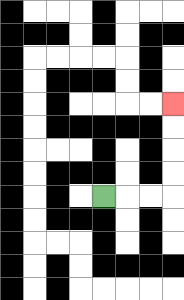{'start': '[4, 8]', 'end': '[7, 4]', 'path_directions': 'R,R,R,U,U,U,U', 'path_coordinates': '[[4, 8], [5, 8], [6, 8], [7, 8], [7, 7], [7, 6], [7, 5], [7, 4]]'}